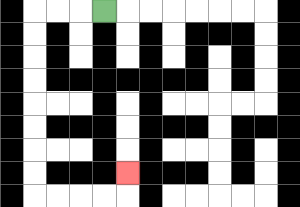{'start': '[4, 0]', 'end': '[5, 7]', 'path_directions': 'L,L,L,D,D,D,D,D,D,D,D,R,R,R,R,U', 'path_coordinates': '[[4, 0], [3, 0], [2, 0], [1, 0], [1, 1], [1, 2], [1, 3], [1, 4], [1, 5], [1, 6], [1, 7], [1, 8], [2, 8], [3, 8], [4, 8], [5, 8], [5, 7]]'}